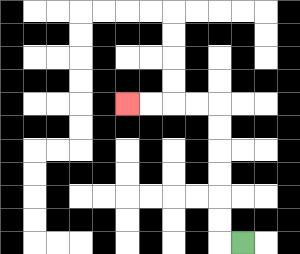{'start': '[10, 10]', 'end': '[5, 4]', 'path_directions': 'L,U,U,U,U,U,U,L,L,L,L', 'path_coordinates': '[[10, 10], [9, 10], [9, 9], [9, 8], [9, 7], [9, 6], [9, 5], [9, 4], [8, 4], [7, 4], [6, 4], [5, 4]]'}